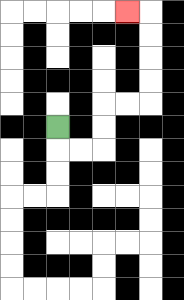{'start': '[2, 5]', 'end': '[5, 0]', 'path_directions': 'D,R,R,U,U,R,R,U,U,U,U,L', 'path_coordinates': '[[2, 5], [2, 6], [3, 6], [4, 6], [4, 5], [4, 4], [5, 4], [6, 4], [6, 3], [6, 2], [6, 1], [6, 0], [5, 0]]'}